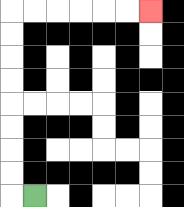{'start': '[1, 8]', 'end': '[6, 0]', 'path_directions': 'L,U,U,U,U,U,U,U,U,R,R,R,R,R,R', 'path_coordinates': '[[1, 8], [0, 8], [0, 7], [0, 6], [0, 5], [0, 4], [0, 3], [0, 2], [0, 1], [0, 0], [1, 0], [2, 0], [3, 0], [4, 0], [5, 0], [6, 0]]'}